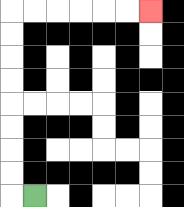{'start': '[1, 8]', 'end': '[6, 0]', 'path_directions': 'L,U,U,U,U,U,U,U,U,R,R,R,R,R,R', 'path_coordinates': '[[1, 8], [0, 8], [0, 7], [0, 6], [0, 5], [0, 4], [0, 3], [0, 2], [0, 1], [0, 0], [1, 0], [2, 0], [3, 0], [4, 0], [5, 0], [6, 0]]'}